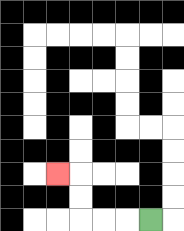{'start': '[6, 9]', 'end': '[2, 7]', 'path_directions': 'L,L,L,U,U,L', 'path_coordinates': '[[6, 9], [5, 9], [4, 9], [3, 9], [3, 8], [3, 7], [2, 7]]'}